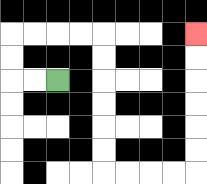{'start': '[2, 3]', 'end': '[8, 1]', 'path_directions': 'L,L,U,U,R,R,R,R,D,D,D,D,D,D,R,R,R,R,U,U,U,U,U,U', 'path_coordinates': '[[2, 3], [1, 3], [0, 3], [0, 2], [0, 1], [1, 1], [2, 1], [3, 1], [4, 1], [4, 2], [4, 3], [4, 4], [4, 5], [4, 6], [4, 7], [5, 7], [6, 7], [7, 7], [8, 7], [8, 6], [8, 5], [8, 4], [8, 3], [8, 2], [8, 1]]'}